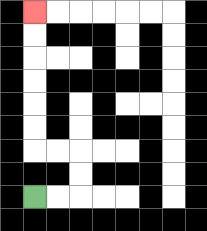{'start': '[1, 8]', 'end': '[1, 0]', 'path_directions': 'R,R,U,U,L,L,U,U,U,U,U,U', 'path_coordinates': '[[1, 8], [2, 8], [3, 8], [3, 7], [3, 6], [2, 6], [1, 6], [1, 5], [1, 4], [1, 3], [1, 2], [1, 1], [1, 0]]'}